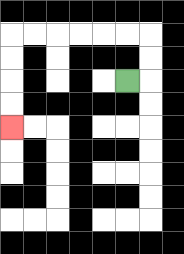{'start': '[5, 3]', 'end': '[0, 5]', 'path_directions': 'R,U,U,L,L,L,L,L,L,D,D,D,D', 'path_coordinates': '[[5, 3], [6, 3], [6, 2], [6, 1], [5, 1], [4, 1], [3, 1], [2, 1], [1, 1], [0, 1], [0, 2], [0, 3], [0, 4], [0, 5]]'}